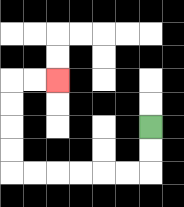{'start': '[6, 5]', 'end': '[2, 3]', 'path_directions': 'D,D,L,L,L,L,L,L,U,U,U,U,R,R', 'path_coordinates': '[[6, 5], [6, 6], [6, 7], [5, 7], [4, 7], [3, 7], [2, 7], [1, 7], [0, 7], [0, 6], [0, 5], [0, 4], [0, 3], [1, 3], [2, 3]]'}